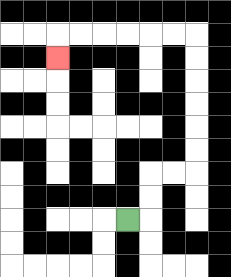{'start': '[5, 9]', 'end': '[2, 2]', 'path_directions': 'R,U,U,R,R,U,U,U,U,U,U,L,L,L,L,L,L,D', 'path_coordinates': '[[5, 9], [6, 9], [6, 8], [6, 7], [7, 7], [8, 7], [8, 6], [8, 5], [8, 4], [8, 3], [8, 2], [8, 1], [7, 1], [6, 1], [5, 1], [4, 1], [3, 1], [2, 1], [2, 2]]'}